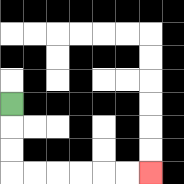{'start': '[0, 4]', 'end': '[6, 7]', 'path_directions': 'D,D,D,R,R,R,R,R,R', 'path_coordinates': '[[0, 4], [0, 5], [0, 6], [0, 7], [1, 7], [2, 7], [3, 7], [4, 7], [5, 7], [6, 7]]'}